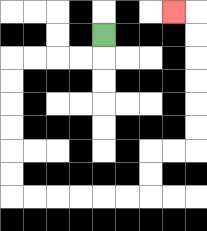{'start': '[4, 1]', 'end': '[7, 0]', 'path_directions': 'D,L,L,L,L,D,D,D,D,D,D,R,R,R,R,R,R,U,U,R,R,U,U,U,U,U,U,L', 'path_coordinates': '[[4, 1], [4, 2], [3, 2], [2, 2], [1, 2], [0, 2], [0, 3], [0, 4], [0, 5], [0, 6], [0, 7], [0, 8], [1, 8], [2, 8], [3, 8], [4, 8], [5, 8], [6, 8], [6, 7], [6, 6], [7, 6], [8, 6], [8, 5], [8, 4], [8, 3], [8, 2], [8, 1], [8, 0], [7, 0]]'}